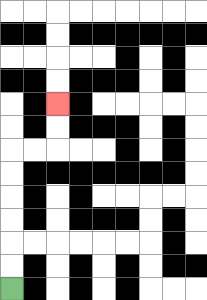{'start': '[0, 12]', 'end': '[2, 4]', 'path_directions': 'U,U,U,U,U,U,R,R,U,U', 'path_coordinates': '[[0, 12], [0, 11], [0, 10], [0, 9], [0, 8], [0, 7], [0, 6], [1, 6], [2, 6], [2, 5], [2, 4]]'}